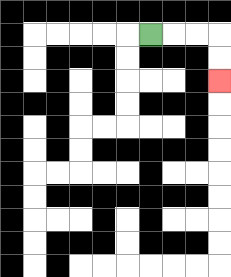{'start': '[6, 1]', 'end': '[9, 3]', 'path_directions': 'R,R,R,D,D', 'path_coordinates': '[[6, 1], [7, 1], [8, 1], [9, 1], [9, 2], [9, 3]]'}